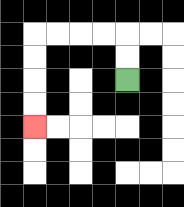{'start': '[5, 3]', 'end': '[1, 5]', 'path_directions': 'U,U,L,L,L,L,D,D,D,D', 'path_coordinates': '[[5, 3], [5, 2], [5, 1], [4, 1], [3, 1], [2, 1], [1, 1], [1, 2], [1, 3], [1, 4], [1, 5]]'}